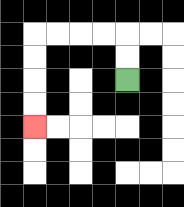{'start': '[5, 3]', 'end': '[1, 5]', 'path_directions': 'U,U,L,L,L,L,D,D,D,D', 'path_coordinates': '[[5, 3], [5, 2], [5, 1], [4, 1], [3, 1], [2, 1], [1, 1], [1, 2], [1, 3], [1, 4], [1, 5]]'}